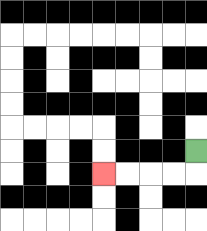{'start': '[8, 6]', 'end': '[4, 7]', 'path_directions': 'D,L,L,L,L', 'path_coordinates': '[[8, 6], [8, 7], [7, 7], [6, 7], [5, 7], [4, 7]]'}